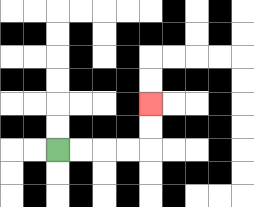{'start': '[2, 6]', 'end': '[6, 4]', 'path_directions': 'R,R,R,R,U,U', 'path_coordinates': '[[2, 6], [3, 6], [4, 6], [5, 6], [6, 6], [6, 5], [6, 4]]'}